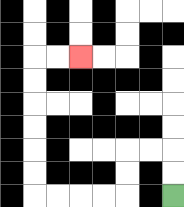{'start': '[7, 8]', 'end': '[3, 2]', 'path_directions': 'U,U,L,L,D,D,L,L,L,L,U,U,U,U,U,U,R,R', 'path_coordinates': '[[7, 8], [7, 7], [7, 6], [6, 6], [5, 6], [5, 7], [5, 8], [4, 8], [3, 8], [2, 8], [1, 8], [1, 7], [1, 6], [1, 5], [1, 4], [1, 3], [1, 2], [2, 2], [3, 2]]'}